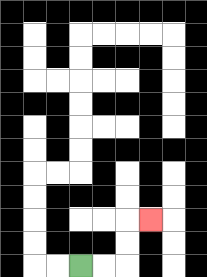{'start': '[3, 11]', 'end': '[6, 9]', 'path_directions': 'R,R,U,U,R', 'path_coordinates': '[[3, 11], [4, 11], [5, 11], [5, 10], [5, 9], [6, 9]]'}